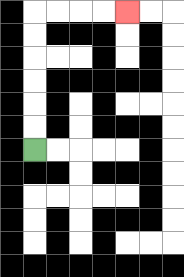{'start': '[1, 6]', 'end': '[5, 0]', 'path_directions': 'U,U,U,U,U,U,R,R,R,R', 'path_coordinates': '[[1, 6], [1, 5], [1, 4], [1, 3], [1, 2], [1, 1], [1, 0], [2, 0], [3, 0], [4, 0], [5, 0]]'}